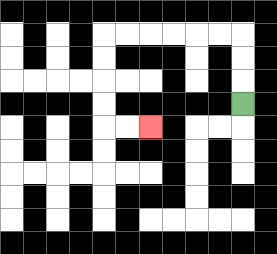{'start': '[10, 4]', 'end': '[6, 5]', 'path_directions': 'U,U,U,L,L,L,L,L,L,D,D,D,D,R,R', 'path_coordinates': '[[10, 4], [10, 3], [10, 2], [10, 1], [9, 1], [8, 1], [7, 1], [6, 1], [5, 1], [4, 1], [4, 2], [4, 3], [4, 4], [4, 5], [5, 5], [6, 5]]'}